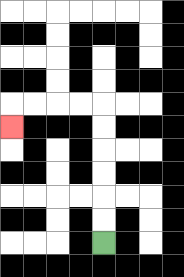{'start': '[4, 10]', 'end': '[0, 5]', 'path_directions': 'U,U,U,U,U,U,L,L,L,L,D', 'path_coordinates': '[[4, 10], [4, 9], [4, 8], [4, 7], [4, 6], [4, 5], [4, 4], [3, 4], [2, 4], [1, 4], [0, 4], [0, 5]]'}